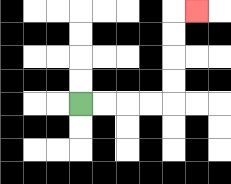{'start': '[3, 4]', 'end': '[8, 0]', 'path_directions': 'R,R,R,R,U,U,U,U,R', 'path_coordinates': '[[3, 4], [4, 4], [5, 4], [6, 4], [7, 4], [7, 3], [7, 2], [7, 1], [7, 0], [8, 0]]'}